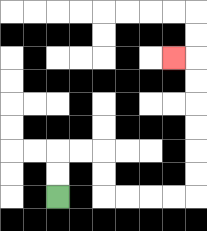{'start': '[2, 8]', 'end': '[7, 2]', 'path_directions': 'U,U,R,R,D,D,R,R,R,R,U,U,U,U,U,U,L', 'path_coordinates': '[[2, 8], [2, 7], [2, 6], [3, 6], [4, 6], [4, 7], [4, 8], [5, 8], [6, 8], [7, 8], [8, 8], [8, 7], [8, 6], [8, 5], [8, 4], [8, 3], [8, 2], [7, 2]]'}